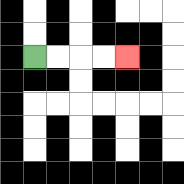{'start': '[1, 2]', 'end': '[5, 2]', 'path_directions': 'R,R,R,R', 'path_coordinates': '[[1, 2], [2, 2], [3, 2], [4, 2], [5, 2]]'}